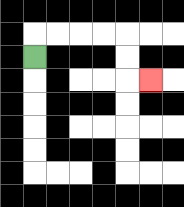{'start': '[1, 2]', 'end': '[6, 3]', 'path_directions': 'U,R,R,R,R,D,D,R', 'path_coordinates': '[[1, 2], [1, 1], [2, 1], [3, 1], [4, 1], [5, 1], [5, 2], [5, 3], [6, 3]]'}